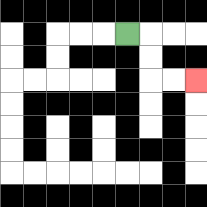{'start': '[5, 1]', 'end': '[8, 3]', 'path_directions': 'R,D,D,R,R', 'path_coordinates': '[[5, 1], [6, 1], [6, 2], [6, 3], [7, 3], [8, 3]]'}